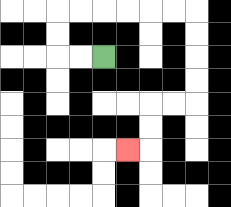{'start': '[4, 2]', 'end': '[5, 6]', 'path_directions': 'L,L,U,U,R,R,R,R,R,R,D,D,D,D,L,L,D,D,L', 'path_coordinates': '[[4, 2], [3, 2], [2, 2], [2, 1], [2, 0], [3, 0], [4, 0], [5, 0], [6, 0], [7, 0], [8, 0], [8, 1], [8, 2], [8, 3], [8, 4], [7, 4], [6, 4], [6, 5], [6, 6], [5, 6]]'}